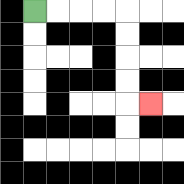{'start': '[1, 0]', 'end': '[6, 4]', 'path_directions': 'R,R,R,R,D,D,D,D,R', 'path_coordinates': '[[1, 0], [2, 0], [3, 0], [4, 0], [5, 0], [5, 1], [5, 2], [5, 3], [5, 4], [6, 4]]'}